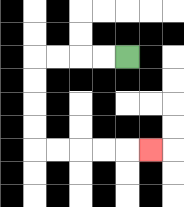{'start': '[5, 2]', 'end': '[6, 6]', 'path_directions': 'L,L,L,L,D,D,D,D,R,R,R,R,R', 'path_coordinates': '[[5, 2], [4, 2], [3, 2], [2, 2], [1, 2], [1, 3], [1, 4], [1, 5], [1, 6], [2, 6], [3, 6], [4, 6], [5, 6], [6, 6]]'}